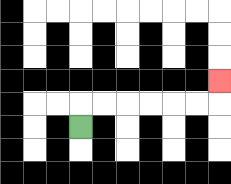{'start': '[3, 5]', 'end': '[9, 3]', 'path_directions': 'U,R,R,R,R,R,R,U', 'path_coordinates': '[[3, 5], [3, 4], [4, 4], [5, 4], [6, 4], [7, 4], [8, 4], [9, 4], [9, 3]]'}